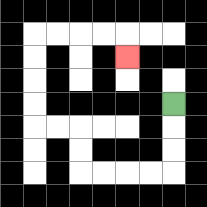{'start': '[7, 4]', 'end': '[5, 2]', 'path_directions': 'D,D,D,L,L,L,L,U,U,L,L,U,U,U,U,R,R,R,R,D', 'path_coordinates': '[[7, 4], [7, 5], [7, 6], [7, 7], [6, 7], [5, 7], [4, 7], [3, 7], [3, 6], [3, 5], [2, 5], [1, 5], [1, 4], [1, 3], [1, 2], [1, 1], [2, 1], [3, 1], [4, 1], [5, 1], [5, 2]]'}